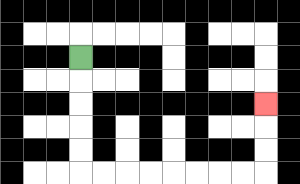{'start': '[3, 2]', 'end': '[11, 4]', 'path_directions': 'D,D,D,D,D,R,R,R,R,R,R,R,R,U,U,U', 'path_coordinates': '[[3, 2], [3, 3], [3, 4], [3, 5], [3, 6], [3, 7], [4, 7], [5, 7], [6, 7], [7, 7], [8, 7], [9, 7], [10, 7], [11, 7], [11, 6], [11, 5], [11, 4]]'}